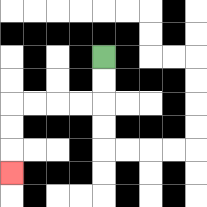{'start': '[4, 2]', 'end': '[0, 7]', 'path_directions': 'D,D,L,L,L,L,D,D,D', 'path_coordinates': '[[4, 2], [4, 3], [4, 4], [3, 4], [2, 4], [1, 4], [0, 4], [0, 5], [0, 6], [0, 7]]'}